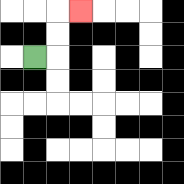{'start': '[1, 2]', 'end': '[3, 0]', 'path_directions': 'R,U,U,R', 'path_coordinates': '[[1, 2], [2, 2], [2, 1], [2, 0], [3, 0]]'}